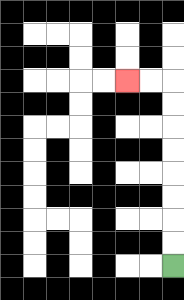{'start': '[7, 11]', 'end': '[5, 3]', 'path_directions': 'U,U,U,U,U,U,U,U,L,L', 'path_coordinates': '[[7, 11], [7, 10], [7, 9], [7, 8], [7, 7], [7, 6], [7, 5], [7, 4], [7, 3], [6, 3], [5, 3]]'}